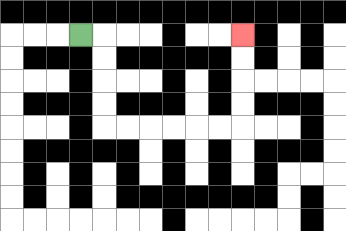{'start': '[3, 1]', 'end': '[10, 1]', 'path_directions': 'R,D,D,D,D,R,R,R,R,R,R,U,U,U,U', 'path_coordinates': '[[3, 1], [4, 1], [4, 2], [4, 3], [4, 4], [4, 5], [5, 5], [6, 5], [7, 5], [8, 5], [9, 5], [10, 5], [10, 4], [10, 3], [10, 2], [10, 1]]'}